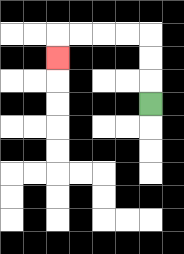{'start': '[6, 4]', 'end': '[2, 2]', 'path_directions': 'U,U,U,L,L,L,L,D', 'path_coordinates': '[[6, 4], [6, 3], [6, 2], [6, 1], [5, 1], [4, 1], [3, 1], [2, 1], [2, 2]]'}